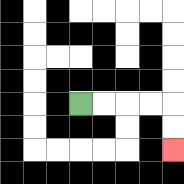{'start': '[3, 4]', 'end': '[7, 6]', 'path_directions': 'R,R,R,R,D,D', 'path_coordinates': '[[3, 4], [4, 4], [5, 4], [6, 4], [7, 4], [7, 5], [7, 6]]'}